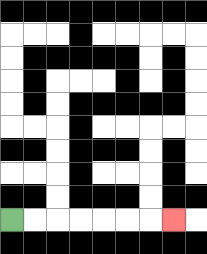{'start': '[0, 9]', 'end': '[7, 9]', 'path_directions': 'R,R,R,R,R,R,R', 'path_coordinates': '[[0, 9], [1, 9], [2, 9], [3, 9], [4, 9], [5, 9], [6, 9], [7, 9]]'}